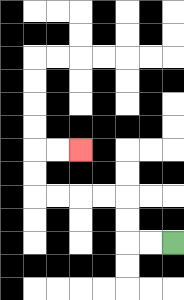{'start': '[7, 10]', 'end': '[3, 6]', 'path_directions': 'L,L,U,U,L,L,L,L,U,U,R,R', 'path_coordinates': '[[7, 10], [6, 10], [5, 10], [5, 9], [5, 8], [4, 8], [3, 8], [2, 8], [1, 8], [1, 7], [1, 6], [2, 6], [3, 6]]'}